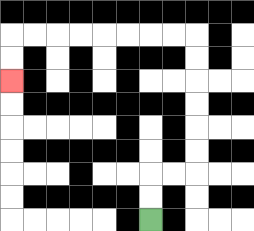{'start': '[6, 9]', 'end': '[0, 3]', 'path_directions': 'U,U,R,R,U,U,U,U,U,U,L,L,L,L,L,L,L,L,D,D', 'path_coordinates': '[[6, 9], [6, 8], [6, 7], [7, 7], [8, 7], [8, 6], [8, 5], [8, 4], [8, 3], [8, 2], [8, 1], [7, 1], [6, 1], [5, 1], [4, 1], [3, 1], [2, 1], [1, 1], [0, 1], [0, 2], [0, 3]]'}